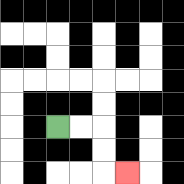{'start': '[2, 5]', 'end': '[5, 7]', 'path_directions': 'R,R,D,D,R', 'path_coordinates': '[[2, 5], [3, 5], [4, 5], [4, 6], [4, 7], [5, 7]]'}